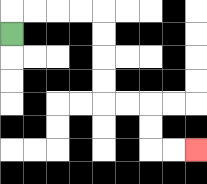{'start': '[0, 1]', 'end': '[8, 6]', 'path_directions': 'U,R,R,R,R,D,D,D,D,R,R,D,D,R,R', 'path_coordinates': '[[0, 1], [0, 0], [1, 0], [2, 0], [3, 0], [4, 0], [4, 1], [4, 2], [4, 3], [4, 4], [5, 4], [6, 4], [6, 5], [6, 6], [7, 6], [8, 6]]'}